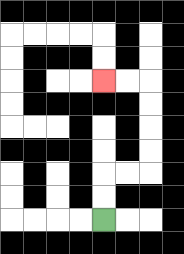{'start': '[4, 9]', 'end': '[4, 3]', 'path_directions': 'U,U,R,R,U,U,U,U,L,L', 'path_coordinates': '[[4, 9], [4, 8], [4, 7], [5, 7], [6, 7], [6, 6], [6, 5], [6, 4], [6, 3], [5, 3], [4, 3]]'}